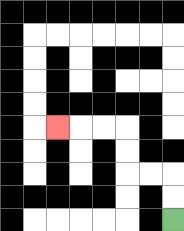{'start': '[7, 9]', 'end': '[2, 5]', 'path_directions': 'U,U,L,L,U,U,L,L,L', 'path_coordinates': '[[7, 9], [7, 8], [7, 7], [6, 7], [5, 7], [5, 6], [5, 5], [4, 5], [3, 5], [2, 5]]'}